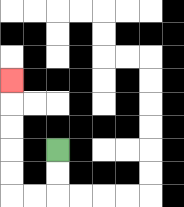{'start': '[2, 6]', 'end': '[0, 3]', 'path_directions': 'D,D,L,L,U,U,U,U,U', 'path_coordinates': '[[2, 6], [2, 7], [2, 8], [1, 8], [0, 8], [0, 7], [0, 6], [0, 5], [0, 4], [0, 3]]'}